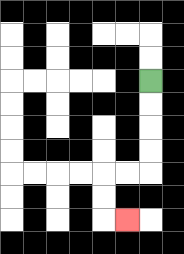{'start': '[6, 3]', 'end': '[5, 9]', 'path_directions': 'D,D,D,D,L,L,D,D,R', 'path_coordinates': '[[6, 3], [6, 4], [6, 5], [6, 6], [6, 7], [5, 7], [4, 7], [4, 8], [4, 9], [5, 9]]'}